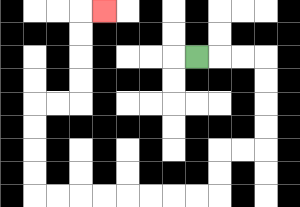{'start': '[8, 2]', 'end': '[4, 0]', 'path_directions': 'R,R,R,D,D,D,D,L,L,D,D,L,L,L,L,L,L,L,L,U,U,U,U,R,R,U,U,U,U,R', 'path_coordinates': '[[8, 2], [9, 2], [10, 2], [11, 2], [11, 3], [11, 4], [11, 5], [11, 6], [10, 6], [9, 6], [9, 7], [9, 8], [8, 8], [7, 8], [6, 8], [5, 8], [4, 8], [3, 8], [2, 8], [1, 8], [1, 7], [1, 6], [1, 5], [1, 4], [2, 4], [3, 4], [3, 3], [3, 2], [3, 1], [3, 0], [4, 0]]'}